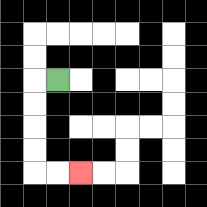{'start': '[2, 3]', 'end': '[3, 7]', 'path_directions': 'L,D,D,D,D,R,R', 'path_coordinates': '[[2, 3], [1, 3], [1, 4], [1, 5], [1, 6], [1, 7], [2, 7], [3, 7]]'}